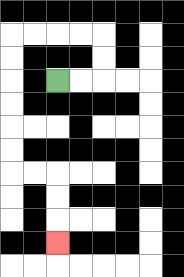{'start': '[2, 3]', 'end': '[2, 10]', 'path_directions': 'R,R,U,U,L,L,L,L,D,D,D,D,D,D,R,R,D,D,D', 'path_coordinates': '[[2, 3], [3, 3], [4, 3], [4, 2], [4, 1], [3, 1], [2, 1], [1, 1], [0, 1], [0, 2], [0, 3], [0, 4], [0, 5], [0, 6], [0, 7], [1, 7], [2, 7], [2, 8], [2, 9], [2, 10]]'}